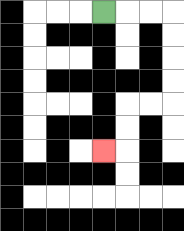{'start': '[4, 0]', 'end': '[4, 6]', 'path_directions': 'R,R,R,D,D,D,D,L,L,D,D,L', 'path_coordinates': '[[4, 0], [5, 0], [6, 0], [7, 0], [7, 1], [7, 2], [7, 3], [7, 4], [6, 4], [5, 4], [5, 5], [5, 6], [4, 6]]'}